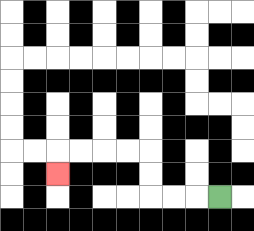{'start': '[9, 8]', 'end': '[2, 7]', 'path_directions': 'L,L,L,U,U,L,L,L,L,D', 'path_coordinates': '[[9, 8], [8, 8], [7, 8], [6, 8], [6, 7], [6, 6], [5, 6], [4, 6], [3, 6], [2, 6], [2, 7]]'}